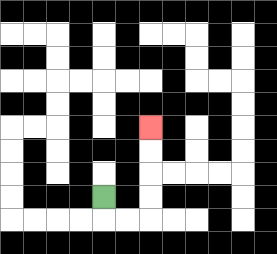{'start': '[4, 8]', 'end': '[6, 5]', 'path_directions': 'D,R,R,U,U,U,U', 'path_coordinates': '[[4, 8], [4, 9], [5, 9], [6, 9], [6, 8], [6, 7], [6, 6], [6, 5]]'}